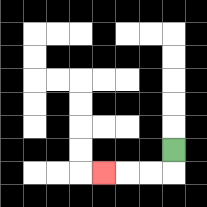{'start': '[7, 6]', 'end': '[4, 7]', 'path_directions': 'D,L,L,L', 'path_coordinates': '[[7, 6], [7, 7], [6, 7], [5, 7], [4, 7]]'}